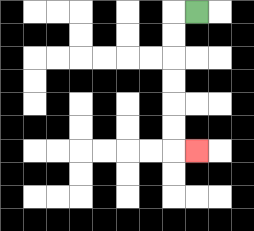{'start': '[8, 0]', 'end': '[8, 6]', 'path_directions': 'L,D,D,D,D,D,D,R', 'path_coordinates': '[[8, 0], [7, 0], [7, 1], [7, 2], [7, 3], [7, 4], [7, 5], [7, 6], [8, 6]]'}